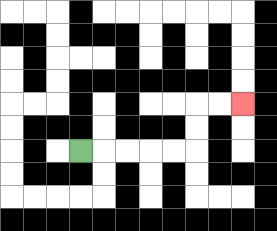{'start': '[3, 6]', 'end': '[10, 4]', 'path_directions': 'R,R,R,R,R,U,U,R,R', 'path_coordinates': '[[3, 6], [4, 6], [5, 6], [6, 6], [7, 6], [8, 6], [8, 5], [8, 4], [9, 4], [10, 4]]'}